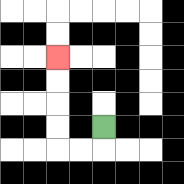{'start': '[4, 5]', 'end': '[2, 2]', 'path_directions': 'D,L,L,U,U,U,U', 'path_coordinates': '[[4, 5], [4, 6], [3, 6], [2, 6], [2, 5], [2, 4], [2, 3], [2, 2]]'}